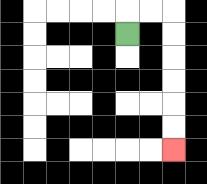{'start': '[5, 1]', 'end': '[7, 6]', 'path_directions': 'U,R,R,D,D,D,D,D,D', 'path_coordinates': '[[5, 1], [5, 0], [6, 0], [7, 0], [7, 1], [7, 2], [7, 3], [7, 4], [7, 5], [7, 6]]'}